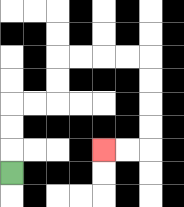{'start': '[0, 7]', 'end': '[4, 6]', 'path_directions': 'U,U,U,R,R,U,U,R,R,R,R,D,D,D,D,L,L', 'path_coordinates': '[[0, 7], [0, 6], [0, 5], [0, 4], [1, 4], [2, 4], [2, 3], [2, 2], [3, 2], [4, 2], [5, 2], [6, 2], [6, 3], [6, 4], [6, 5], [6, 6], [5, 6], [4, 6]]'}